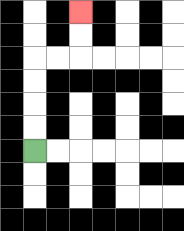{'start': '[1, 6]', 'end': '[3, 0]', 'path_directions': 'U,U,U,U,R,R,U,U', 'path_coordinates': '[[1, 6], [1, 5], [1, 4], [1, 3], [1, 2], [2, 2], [3, 2], [3, 1], [3, 0]]'}